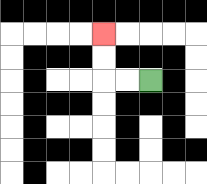{'start': '[6, 3]', 'end': '[4, 1]', 'path_directions': 'L,L,U,U', 'path_coordinates': '[[6, 3], [5, 3], [4, 3], [4, 2], [4, 1]]'}